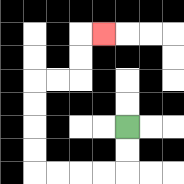{'start': '[5, 5]', 'end': '[4, 1]', 'path_directions': 'D,D,L,L,L,L,U,U,U,U,R,R,U,U,R', 'path_coordinates': '[[5, 5], [5, 6], [5, 7], [4, 7], [3, 7], [2, 7], [1, 7], [1, 6], [1, 5], [1, 4], [1, 3], [2, 3], [3, 3], [3, 2], [3, 1], [4, 1]]'}